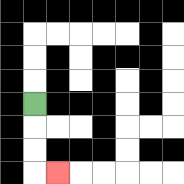{'start': '[1, 4]', 'end': '[2, 7]', 'path_directions': 'D,D,D,R', 'path_coordinates': '[[1, 4], [1, 5], [1, 6], [1, 7], [2, 7]]'}